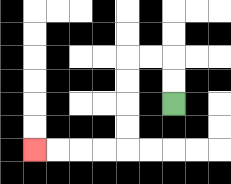{'start': '[7, 4]', 'end': '[1, 6]', 'path_directions': 'U,U,L,L,D,D,D,D,L,L,L,L', 'path_coordinates': '[[7, 4], [7, 3], [7, 2], [6, 2], [5, 2], [5, 3], [5, 4], [5, 5], [5, 6], [4, 6], [3, 6], [2, 6], [1, 6]]'}